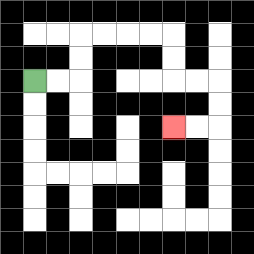{'start': '[1, 3]', 'end': '[7, 5]', 'path_directions': 'R,R,U,U,R,R,R,R,D,D,R,R,D,D,L,L', 'path_coordinates': '[[1, 3], [2, 3], [3, 3], [3, 2], [3, 1], [4, 1], [5, 1], [6, 1], [7, 1], [7, 2], [7, 3], [8, 3], [9, 3], [9, 4], [9, 5], [8, 5], [7, 5]]'}